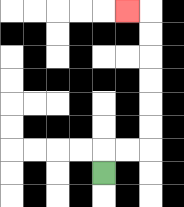{'start': '[4, 7]', 'end': '[5, 0]', 'path_directions': 'U,R,R,U,U,U,U,U,U,L', 'path_coordinates': '[[4, 7], [4, 6], [5, 6], [6, 6], [6, 5], [6, 4], [6, 3], [6, 2], [6, 1], [6, 0], [5, 0]]'}